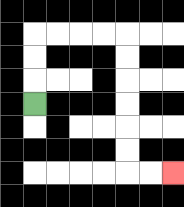{'start': '[1, 4]', 'end': '[7, 7]', 'path_directions': 'U,U,U,R,R,R,R,D,D,D,D,D,D,R,R', 'path_coordinates': '[[1, 4], [1, 3], [1, 2], [1, 1], [2, 1], [3, 1], [4, 1], [5, 1], [5, 2], [5, 3], [5, 4], [5, 5], [5, 6], [5, 7], [6, 7], [7, 7]]'}